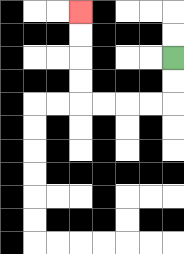{'start': '[7, 2]', 'end': '[3, 0]', 'path_directions': 'D,D,L,L,L,L,U,U,U,U', 'path_coordinates': '[[7, 2], [7, 3], [7, 4], [6, 4], [5, 4], [4, 4], [3, 4], [3, 3], [3, 2], [3, 1], [3, 0]]'}